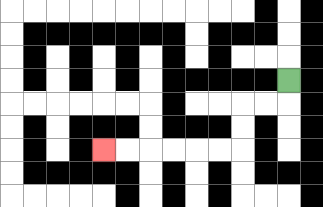{'start': '[12, 3]', 'end': '[4, 6]', 'path_directions': 'D,L,L,D,D,L,L,L,L,L,L', 'path_coordinates': '[[12, 3], [12, 4], [11, 4], [10, 4], [10, 5], [10, 6], [9, 6], [8, 6], [7, 6], [6, 6], [5, 6], [4, 6]]'}